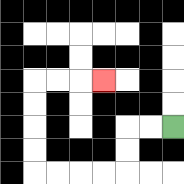{'start': '[7, 5]', 'end': '[4, 3]', 'path_directions': 'L,L,D,D,L,L,L,L,U,U,U,U,R,R,R', 'path_coordinates': '[[7, 5], [6, 5], [5, 5], [5, 6], [5, 7], [4, 7], [3, 7], [2, 7], [1, 7], [1, 6], [1, 5], [1, 4], [1, 3], [2, 3], [3, 3], [4, 3]]'}